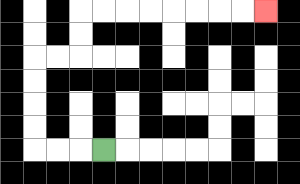{'start': '[4, 6]', 'end': '[11, 0]', 'path_directions': 'L,L,L,U,U,U,U,R,R,U,U,R,R,R,R,R,R,R,R', 'path_coordinates': '[[4, 6], [3, 6], [2, 6], [1, 6], [1, 5], [1, 4], [1, 3], [1, 2], [2, 2], [3, 2], [3, 1], [3, 0], [4, 0], [5, 0], [6, 0], [7, 0], [8, 0], [9, 0], [10, 0], [11, 0]]'}